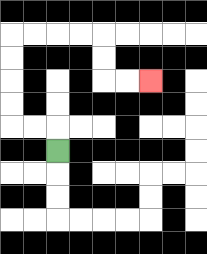{'start': '[2, 6]', 'end': '[6, 3]', 'path_directions': 'U,L,L,U,U,U,U,R,R,R,R,D,D,R,R', 'path_coordinates': '[[2, 6], [2, 5], [1, 5], [0, 5], [0, 4], [0, 3], [0, 2], [0, 1], [1, 1], [2, 1], [3, 1], [4, 1], [4, 2], [4, 3], [5, 3], [6, 3]]'}